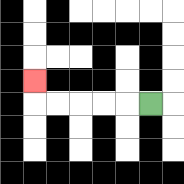{'start': '[6, 4]', 'end': '[1, 3]', 'path_directions': 'L,L,L,L,L,U', 'path_coordinates': '[[6, 4], [5, 4], [4, 4], [3, 4], [2, 4], [1, 4], [1, 3]]'}